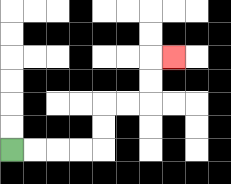{'start': '[0, 6]', 'end': '[7, 2]', 'path_directions': 'R,R,R,R,U,U,R,R,U,U,R', 'path_coordinates': '[[0, 6], [1, 6], [2, 6], [3, 6], [4, 6], [4, 5], [4, 4], [5, 4], [6, 4], [6, 3], [6, 2], [7, 2]]'}